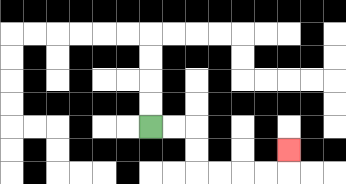{'start': '[6, 5]', 'end': '[12, 6]', 'path_directions': 'R,R,D,D,R,R,R,R,U', 'path_coordinates': '[[6, 5], [7, 5], [8, 5], [8, 6], [8, 7], [9, 7], [10, 7], [11, 7], [12, 7], [12, 6]]'}